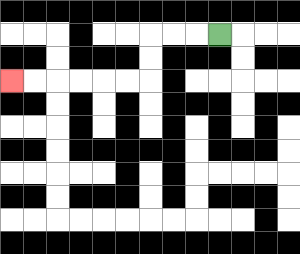{'start': '[9, 1]', 'end': '[0, 3]', 'path_directions': 'L,L,L,D,D,L,L,L,L,L,L', 'path_coordinates': '[[9, 1], [8, 1], [7, 1], [6, 1], [6, 2], [6, 3], [5, 3], [4, 3], [3, 3], [2, 3], [1, 3], [0, 3]]'}